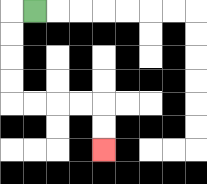{'start': '[1, 0]', 'end': '[4, 6]', 'path_directions': 'L,D,D,D,D,R,R,R,R,D,D', 'path_coordinates': '[[1, 0], [0, 0], [0, 1], [0, 2], [0, 3], [0, 4], [1, 4], [2, 4], [3, 4], [4, 4], [4, 5], [4, 6]]'}